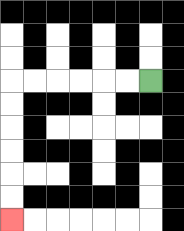{'start': '[6, 3]', 'end': '[0, 9]', 'path_directions': 'L,L,L,L,L,L,D,D,D,D,D,D', 'path_coordinates': '[[6, 3], [5, 3], [4, 3], [3, 3], [2, 3], [1, 3], [0, 3], [0, 4], [0, 5], [0, 6], [0, 7], [0, 8], [0, 9]]'}